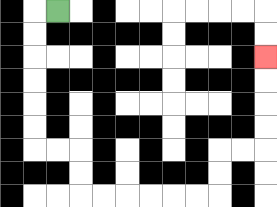{'start': '[2, 0]', 'end': '[11, 2]', 'path_directions': 'L,D,D,D,D,D,D,R,R,D,D,R,R,R,R,R,R,U,U,R,R,U,U,U,U', 'path_coordinates': '[[2, 0], [1, 0], [1, 1], [1, 2], [1, 3], [1, 4], [1, 5], [1, 6], [2, 6], [3, 6], [3, 7], [3, 8], [4, 8], [5, 8], [6, 8], [7, 8], [8, 8], [9, 8], [9, 7], [9, 6], [10, 6], [11, 6], [11, 5], [11, 4], [11, 3], [11, 2]]'}